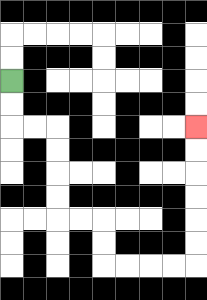{'start': '[0, 3]', 'end': '[8, 5]', 'path_directions': 'D,D,R,R,D,D,D,D,R,R,D,D,R,R,R,R,U,U,U,U,U,U', 'path_coordinates': '[[0, 3], [0, 4], [0, 5], [1, 5], [2, 5], [2, 6], [2, 7], [2, 8], [2, 9], [3, 9], [4, 9], [4, 10], [4, 11], [5, 11], [6, 11], [7, 11], [8, 11], [8, 10], [8, 9], [8, 8], [8, 7], [8, 6], [8, 5]]'}